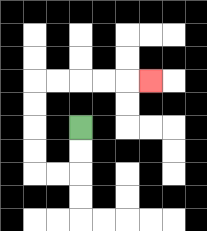{'start': '[3, 5]', 'end': '[6, 3]', 'path_directions': 'D,D,L,L,U,U,U,U,R,R,R,R,R', 'path_coordinates': '[[3, 5], [3, 6], [3, 7], [2, 7], [1, 7], [1, 6], [1, 5], [1, 4], [1, 3], [2, 3], [3, 3], [4, 3], [5, 3], [6, 3]]'}